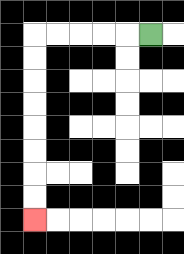{'start': '[6, 1]', 'end': '[1, 9]', 'path_directions': 'L,L,L,L,L,D,D,D,D,D,D,D,D', 'path_coordinates': '[[6, 1], [5, 1], [4, 1], [3, 1], [2, 1], [1, 1], [1, 2], [1, 3], [1, 4], [1, 5], [1, 6], [1, 7], [1, 8], [1, 9]]'}